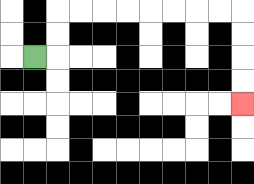{'start': '[1, 2]', 'end': '[10, 4]', 'path_directions': 'R,U,U,R,R,R,R,R,R,R,R,D,D,D,D', 'path_coordinates': '[[1, 2], [2, 2], [2, 1], [2, 0], [3, 0], [4, 0], [5, 0], [6, 0], [7, 0], [8, 0], [9, 0], [10, 0], [10, 1], [10, 2], [10, 3], [10, 4]]'}